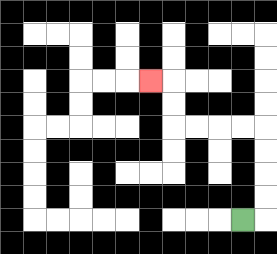{'start': '[10, 9]', 'end': '[6, 3]', 'path_directions': 'R,U,U,U,U,L,L,L,L,U,U,L', 'path_coordinates': '[[10, 9], [11, 9], [11, 8], [11, 7], [11, 6], [11, 5], [10, 5], [9, 5], [8, 5], [7, 5], [7, 4], [7, 3], [6, 3]]'}